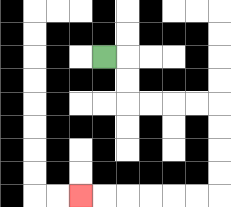{'start': '[4, 2]', 'end': '[3, 8]', 'path_directions': 'R,D,D,R,R,R,R,D,D,D,D,L,L,L,L,L,L', 'path_coordinates': '[[4, 2], [5, 2], [5, 3], [5, 4], [6, 4], [7, 4], [8, 4], [9, 4], [9, 5], [9, 6], [9, 7], [9, 8], [8, 8], [7, 8], [6, 8], [5, 8], [4, 8], [3, 8]]'}